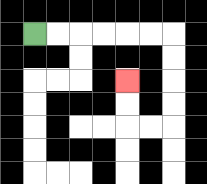{'start': '[1, 1]', 'end': '[5, 3]', 'path_directions': 'R,R,R,R,R,R,D,D,D,D,L,L,U,U', 'path_coordinates': '[[1, 1], [2, 1], [3, 1], [4, 1], [5, 1], [6, 1], [7, 1], [7, 2], [7, 3], [7, 4], [7, 5], [6, 5], [5, 5], [5, 4], [5, 3]]'}